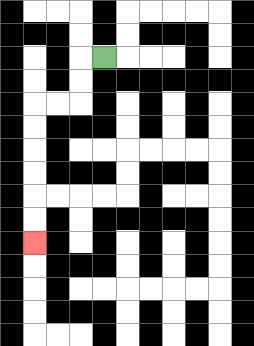{'start': '[4, 2]', 'end': '[1, 10]', 'path_directions': 'L,D,D,L,L,D,D,D,D,D,D', 'path_coordinates': '[[4, 2], [3, 2], [3, 3], [3, 4], [2, 4], [1, 4], [1, 5], [1, 6], [1, 7], [1, 8], [1, 9], [1, 10]]'}